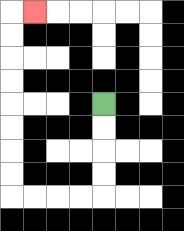{'start': '[4, 4]', 'end': '[1, 0]', 'path_directions': 'D,D,D,D,L,L,L,L,U,U,U,U,U,U,U,U,R', 'path_coordinates': '[[4, 4], [4, 5], [4, 6], [4, 7], [4, 8], [3, 8], [2, 8], [1, 8], [0, 8], [0, 7], [0, 6], [0, 5], [0, 4], [0, 3], [0, 2], [0, 1], [0, 0], [1, 0]]'}